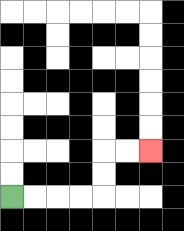{'start': '[0, 8]', 'end': '[6, 6]', 'path_directions': 'R,R,R,R,U,U,R,R', 'path_coordinates': '[[0, 8], [1, 8], [2, 8], [3, 8], [4, 8], [4, 7], [4, 6], [5, 6], [6, 6]]'}